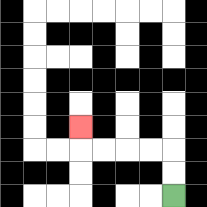{'start': '[7, 8]', 'end': '[3, 5]', 'path_directions': 'U,U,L,L,L,L,U', 'path_coordinates': '[[7, 8], [7, 7], [7, 6], [6, 6], [5, 6], [4, 6], [3, 6], [3, 5]]'}